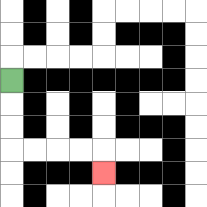{'start': '[0, 3]', 'end': '[4, 7]', 'path_directions': 'D,D,D,R,R,R,R,D', 'path_coordinates': '[[0, 3], [0, 4], [0, 5], [0, 6], [1, 6], [2, 6], [3, 6], [4, 6], [4, 7]]'}